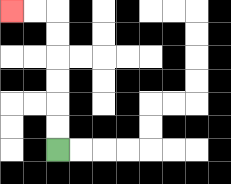{'start': '[2, 6]', 'end': '[0, 0]', 'path_directions': 'U,U,U,U,U,U,L,L', 'path_coordinates': '[[2, 6], [2, 5], [2, 4], [2, 3], [2, 2], [2, 1], [2, 0], [1, 0], [0, 0]]'}